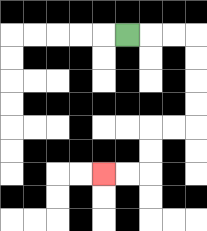{'start': '[5, 1]', 'end': '[4, 7]', 'path_directions': 'R,R,R,D,D,D,D,L,L,D,D,L,L', 'path_coordinates': '[[5, 1], [6, 1], [7, 1], [8, 1], [8, 2], [8, 3], [8, 4], [8, 5], [7, 5], [6, 5], [6, 6], [6, 7], [5, 7], [4, 7]]'}